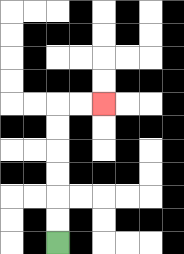{'start': '[2, 10]', 'end': '[4, 4]', 'path_directions': 'U,U,U,U,U,U,R,R', 'path_coordinates': '[[2, 10], [2, 9], [2, 8], [2, 7], [2, 6], [2, 5], [2, 4], [3, 4], [4, 4]]'}